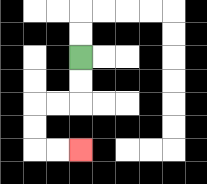{'start': '[3, 2]', 'end': '[3, 6]', 'path_directions': 'D,D,L,L,D,D,R,R', 'path_coordinates': '[[3, 2], [3, 3], [3, 4], [2, 4], [1, 4], [1, 5], [1, 6], [2, 6], [3, 6]]'}